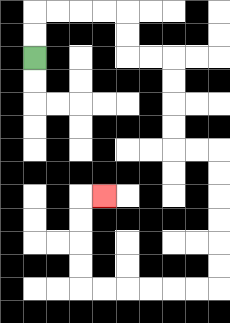{'start': '[1, 2]', 'end': '[4, 8]', 'path_directions': 'U,U,R,R,R,R,D,D,R,R,D,D,D,D,R,R,D,D,D,D,D,D,L,L,L,L,L,L,U,U,U,U,R', 'path_coordinates': '[[1, 2], [1, 1], [1, 0], [2, 0], [3, 0], [4, 0], [5, 0], [5, 1], [5, 2], [6, 2], [7, 2], [7, 3], [7, 4], [7, 5], [7, 6], [8, 6], [9, 6], [9, 7], [9, 8], [9, 9], [9, 10], [9, 11], [9, 12], [8, 12], [7, 12], [6, 12], [5, 12], [4, 12], [3, 12], [3, 11], [3, 10], [3, 9], [3, 8], [4, 8]]'}